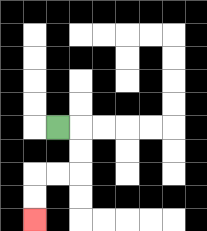{'start': '[2, 5]', 'end': '[1, 9]', 'path_directions': 'R,D,D,L,L,D,D', 'path_coordinates': '[[2, 5], [3, 5], [3, 6], [3, 7], [2, 7], [1, 7], [1, 8], [1, 9]]'}